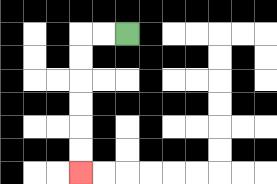{'start': '[5, 1]', 'end': '[3, 7]', 'path_directions': 'L,L,D,D,D,D,D,D', 'path_coordinates': '[[5, 1], [4, 1], [3, 1], [3, 2], [3, 3], [3, 4], [3, 5], [3, 6], [3, 7]]'}